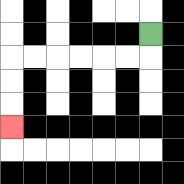{'start': '[6, 1]', 'end': '[0, 5]', 'path_directions': 'D,L,L,L,L,L,L,D,D,D', 'path_coordinates': '[[6, 1], [6, 2], [5, 2], [4, 2], [3, 2], [2, 2], [1, 2], [0, 2], [0, 3], [0, 4], [0, 5]]'}